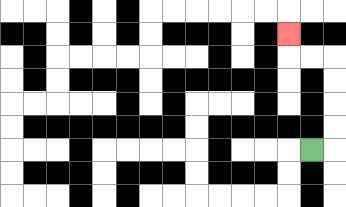{'start': '[13, 6]', 'end': '[12, 1]', 'path_directions': 'R,U,U,U,U,L,L,U', 'path_coordinates': '[[13, 6], [14, 6], [14, 5], [14, 4], [14, 3], [14, 2], [13, 2], [12, 2], [12, 1]]'}